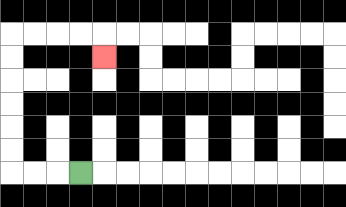{'start': '[3, 7]', 'end': '[4, 2]', 'path_directions': 'L,L,L,U,U,U,U,U,U,R,R,R,R,D', 'path_coordinates': '[[3, 7], [2, 7], [1, 7], [0, 7], [0, 6], [0, 5], [0, 4], [0, 3], [0, 2], [0, 1], [1, 1], [2, 1], [3, 1], [4, 1], [4, 2]]'}